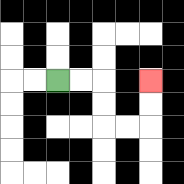{'start': '[2, 3]', 'end': '[6, 3]', 'path_directions': 'R,R,D,D,R,R,U,U', 'path_coordinates': '[[2, 3], [3, 3], [4, 3], [4, 4], [4, 5], [5, 5], [6, 5], [6, 4], [6, 3]]'}